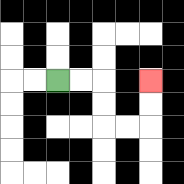{'start': '[2, 3]', 'end': '[6, 3]', 'path_directions': 'R,R,D,D,R,R,U,U', 'path_coordinates': '[[2, 3], [3, 3], [4, 3], [4, 4], [4, 5], [5, 5], [6, 5], [6, 4], [6, 3]]'}